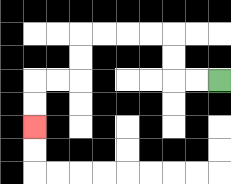{'start': '[9, 3]', 'end': '[1, 5]', 'path_directions': 'L,L,U,U,L,L,L,L,D,D,L,L,D,D', 'path_coordinates': '[[9, 3], [8, 3], [7, 3], [7, 2], [7, 1], [6, 1], [5, 1], [4, 1], [3, 1], [3, 2], [3, 3], [2, 3], [1, 3], [1, 4], [1, 5]]'}